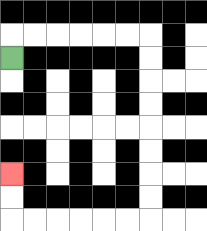{'start': '[0, 2]', 'end': '[0, 7]', 'path_directions': 'U,R,R,R,R,R,R,D,D,D,D,D,D,D,D,L,L,L,L,L,L,U,U', 'path_coordinates': '[[0, 2], [0, 1], [1, 1], [2, 1], [3, 1], [4, 1], [5, 1], [6, 1], [6, 2], [6, 3], [6, 4], [6, 5], [6, 6], [6, 7], [6, 8], [6, 9], [5, 9], [4, 9], [3, 9], [2, 9], [1, 9], [0, 9], [0, 8], [0, 7]]'}